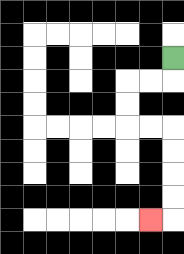{'start': '[7, 2]', 'end': '[6, 9]', 'path_directions': 'D,L,L,D,D,R,R,D,D,D,D,L', 'path_coordinates': '[[7, 2], [7, 3], [6, 3], [5, 3], [5, 4], [5, 5], [6, 5], [7, 5], [7, 6], [7, 7], [7, 8], [7, 9], [6, 9]]'}